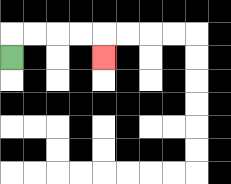{'start': '[0, 2]', 'end': '[4, 2]', 'path_directions': 'U,R,R,R,R,D', 'path_coordinates': '[[0, 2], [0, 1], [1, 1], [2, 1], [3, 1], [4, 1], [4, 2]]'}